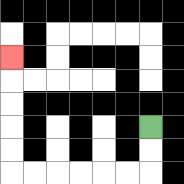{'start': '[6, 5]', 'end': '[0, 2]', 'path_directions': 'D,D,L,L,L,L,L,L,U,U,U,U,U', 'path_coordinates': '[[6, 5], [6, 6], [6, 7], [5, 7], [4, 7], [3, 7], [2, 7], [1, 7], [0, 7], [0, 6], [0, 5], [0, 4], [0, 3], [0, 2]]'}